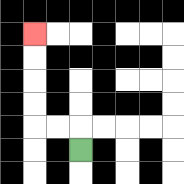{'start': '[3, 6]', 'end': '[1, 1]', 'path_directions': 'U,L,L,U,U,U,U', 'path_coordinates': '[[3, 6], [3, 5], [2, 5], [1, 5], [1, 4], [1, 3], [1, 2], [1, 1]]'}